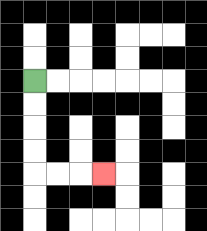{'start': '[1, 3]', 'end': '[4, 7]', 'path_directions': 'D,D,D,D,R,R,R', 'path_coordinates': '[[1, 3], [1, 4], [1, 5], [1, 6], [1, 7], [2, 7], [3, 7], [4, 7]]'}